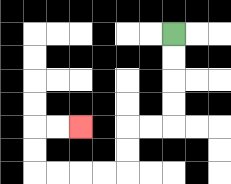{'start': '[7, 1]', 'end': '[3, 5]', 'path_directions': 'D,D,D,D,L,L,D,D,L,L,L,L,U,U,R,R', 'path_coordinates': '[[7, 1], [7, 2], [7, 3], [7, 4], [7, 5], [6, 5], [5, 5], [5, 6], [5, 7], [4, 7], [3, 7], [2, 7], [1, 7], [1, 6], [1, 5], [2, 5], [3, 5]]'}